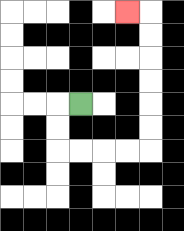{'start': '[3, 4]', 'end': '[5, 0]', 'path_directions': 'L,D,D,R,R,R,R,U,U,U,U,U,U,L', 'path_coordinates': '[[3, 4], [2, 4], [2, 5], [2, 6], [3, 6], [4, 6], [5, 6], [6, 6], [6, 5], [6, 4], [6, 3], [6, 2], [6, 1], [6, 0], [5, 0]]'}